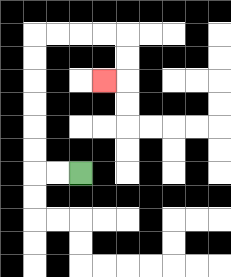{'start': '[3, 7]', 'end': '[4, 3]', 'path_directions': 'L,L,U,U,U,U,U,U,R,R,R,R,D,D,L', 'path_coordinates': '[[3, 7], [2, 7], [1, 7], [1, 6], [1, 5], [1, 4], [1, 3], [1, 2], [1, 1], [2, 1], [3, 1], [4, 1], [5, 1], [5, 2], [5, 3], [4, 3]]'}